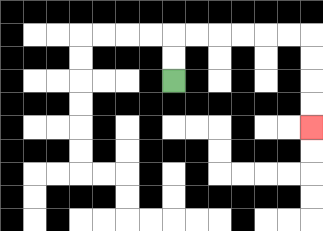{'start': '[7, 3]', 'end': '[13, 5]', 'path_directions': 'U,U,R,R,R,R,R,R,D,D,D,D', 'path_coordinates': '[[7, 3], [7, 2], [7, 1], [8, 1], [9, 1], [10, 1], [11, 1], [12, 1], [13, 1], [13, 2], [13, 3], [13, 4], [13, 5]]'}